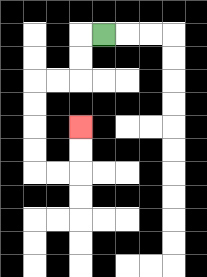{'start': '[4, 1]', 'end': '[3, 5]', 'path_directions': 'L,D,D,L,L,D,D,D,D,R,R,U,U', 'path_coordinates': '[[4, 1], [3, 1], [3, 2], [3, 3], [2, 3], [1, 3], [1, 4], [1, 5], [1, 6], [1, 7], [2, 7], [3, 7], [3, 6], [3, 5]]'}